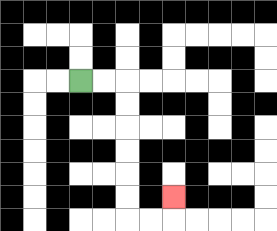{'start': '[3, 3]', 'end': '[7, 8]', 'path_directions': 'R,R,D,D,D,D,D,D,R,R,U', 'path_coordinates': '[[3, 3], [4, 3], [5, 3], [5, 4], [5, 5], [5, 6], [5, 7], [5, 8], [5, 9], [6, 9], [7, 9], [7, 8]]'}